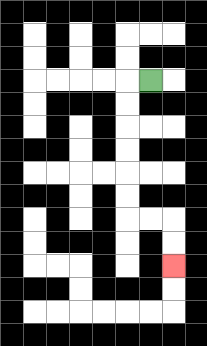{'start': '[6, 3]', 'end': '[7, 11]', 'path_directions': 'L,D,D,D,D,D,D,R,R,D,D', 'path_coordinates': '[[6, 3], [5, 3], [5, 4], [5, 5], [5, 6], [5, 7], [5, 8], [5, 9], [6, 9], [7, 9], [7, 10], [7, 11]]'}